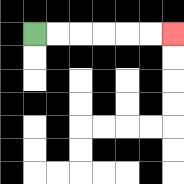{'start': '[1, 1]', 'end': '[7, 1]', 'path_directions': 'R,R,R,R,R,R', 'path_coordinates': '[[1, 1], [2, 1], [3, 1], [4, 1], [5, 1], [6, 1], [7, 1]]'}